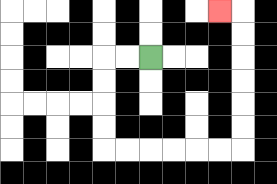{'start': '[6, 2]', 'end': '[9, 0]', 'path_directions': 'L,L,D,D,D,D,R,R,R,R,R,R,U,U,U,U,U,U,L', 'path_coordinates': '[[6, 2], [5, 2], [4, 2], [4, 3], [4, 4], [4, 5], [4, 6], [5, 6], [6, 6], [7, 6], [8, 6], [9, 6], [10, 6], [10, 5], [10, 4], [10, 3], [10, 2], [10, 1], [10, 0], [9, 0]]'}